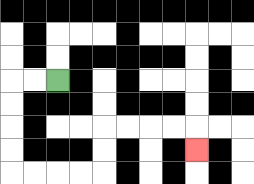{'start': '[2, 3]', 'end': '[8, 6]', 'path_directions': 'L,L,D,D,D,D,R,R,R,R,U,U,R,R,R,R,D', 'path_coordinates': '[[2, 3], [1, 3], [0, 3], [0, 4], [0, 5], [0, 6], [0, 7], [1, 7], [2, 7], [3, 7], [4, 7], [4, 6], [4, 5], [5, 5], [6, 5], [7, 5], [8, 5], [8, 6]]'}